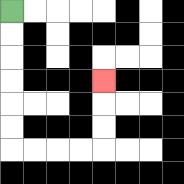{'start': '[0, 0]', 'end': '[4, 3]', 'path_directions': 'D,D,D,D,D,D,R,R,R,R,U,U,U', 'path_coordinates': '[[0, 0], [0, 1], [0, 2], [0, 3], [0, 4], [0, 5], [0, 6], [1, 6], [2, 6], [3, 6], [4, 6], [4, 5], [4, 4], [4, 3]]'}